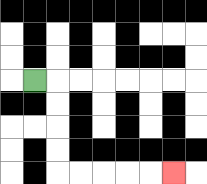{'start': '[1, 3]', 'end': '[7, 7]', 'path_directions': 'R,D,D,D,D,R,R,R,R,R', 'path_coordinates': '[[1, 3], [2, 3], [2, 4], [2, 5], [2, 6], [2, 7], [3, 7], [4, 7], [5, 7], [6, 7], [7, 7]]'}